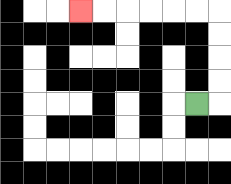{'start': '[8, 4]', 'end': '[3, 0]', 'path_directions': 'R,U,U,U,U,L,L,L,L,L,L', 'path_coordinates': '[[8, 4], [9, 4], [9, 3], [9, 2], [9, 1], [9, 0], [8, 0], [7, 0], [6, 0], [5, 0], [4, 0], [3, 0]]'}